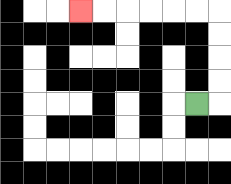{'start': '[8, 4]', 'end': '[3, 0]', 'path_directions': 'R,U,U,U,U,L,L,L,L,L,L', 'path_coordinates': '[[8, 4], [9, 4], [9, 3], [9, 2], [9, 1], [9, 0], [8, 0], [7, 0], [6, 0], [5, 0], [4, 0], [3, 0]]'}